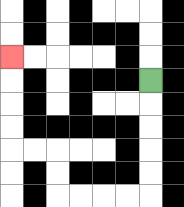{'start': '[6, 3]', 'end': '[0, 2]', 'path_directions': 'D,D,D,D,D,L,L,L,L,U,U,L,L,U,U,U,U', 'path_coordinates': '[[6, 3], [6, 4], [6, 5], [6, 6], [6, 7], [6, 8], [5, 8], [4, 8], [3, 8], [2, 8], [2, 7], [2, 6], [1, 6], [0, 6], [0, 5], [0, 4], [0, 3], [0, 2]]'}